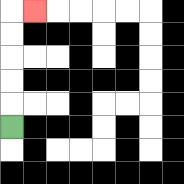{'start': '[0, 5]', 'end': '[1, 0]', 'path_directions': 'U,U,U,U,U,R', 'path_coordinates': '[[0, 5], [0, 4], [0, 3], [0, 2], [0, 1], [0, 0], [1, 0]]'}